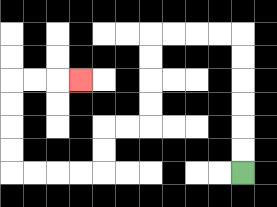{'start': '[10, 7]', 'end': '[3, 3]', 'path_directions': 'U,U,U,U,U,U,L,L,L,L,D,D,D,D,L,L,D,D,L,L,L,L,U,U,U,U,R,R,R', 'path_coordinates': '[[10, 7], [10, 6], [10, 5], [10, 4], [10, 3], [10, 2], [10, 1], [9, 1], [8, 1], [7, 1], [6, 1], [6, 2], [6, 3], [6, 4], [6, 5], [5, 5], [4, 5], [4, 6], [4, 7], [3, 7], [2, 7], [1, 7], [0, 7], [0, 6], [0, 5], [0, 4], [0, 3], [1, 3], [2, 3], [3, 3]]'}